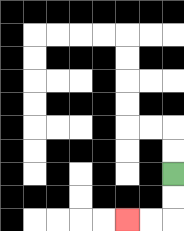{'start': '[7, 7]', 'end': '[5, 9]', 'path_directions': 'D,D,L,L', 'path_coordinates': '[[7, 7], [7, 8], [7, 9], [6, 9], [5, 9]]'}